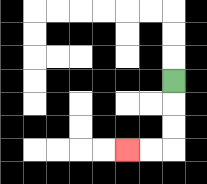{'start': '[7, 3]', 'end': '[5, 6]', 'path_directions': 'D,D,D,L,L', 'path_coordinates': '[[7, 3], [7, 4], [7, 5], [7, 6], [6, 6], [5, 6]]'}